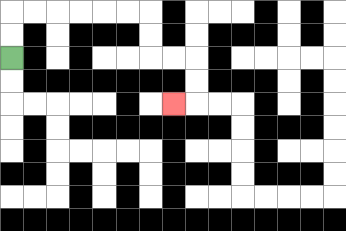{'start': '[0, 2]', 'end': '[7, 4]', 'path_directions': 'U,U,R,R,R,R,R,R,D,D,R,R,D,D,L', 'path_coordinates': '[[0, 2], [0, 1], [0, 0], [1, 0], [2, 0], [3, 0], [4, 0], [5, 0], [6, 0], [6, 1], [6, 2], [7, 2], [8, 2], [8, 3], [8, 4], [7, 4]]'}